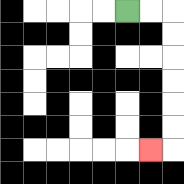{'start': '[5, 0]', 'end': '[6, 6]', 'path_directions': 'R,R,D,D,D,D,D,D,L', 'path_coordinates': '[[5, 0], [6, 0], [7, 0], [7, 1], [7, 2], [7, 3], [7, 4], [7, 5], [7, 6], [6, 6]]'}